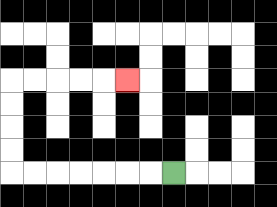{'start': '[7, 7]', 'end': '[5, 3]', 'path_directions': 'L,L,L,L,L,L,L,U,U,U,U,R,R,R,R,R', 'path_coordinates': '[[7, 7], [6, 7], [5, 7], [4, 7], [3, 7], [2, 7], [1, 7], [0, 7], [0, 6], [0, 5], [0, 4], [0, 3], [1, 3], [2, 3], [3, 3], [4, 3], [5, 3]]'}